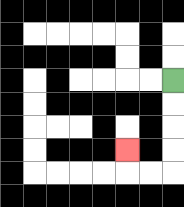{'start': '[7, 3]', 'end': '[5, 6]', 'path_directions': 'D,D,D,D,L,L,U', 'path_coordinates': '[[7, 3], [7, 4], [7, 5], [7, 6], [7, 7], [6, 7], [5, 7], [5, 6]]'}